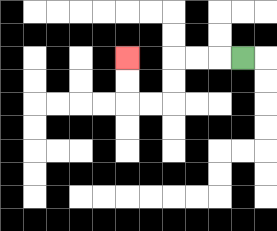{'start': '[10, 2]', 'end': '[5, 2]', 'path_directions': 'L,L,L,D,D,L,L,U,U', 'path_coordinates': '[[10, 2], [9, 2], [8, 2], [7, 2], [7, 3], [7, 4], [6, 4], [5, 4], [5, 3], [5, 2]]'}